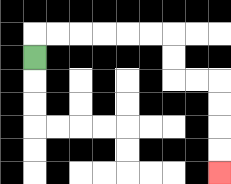{'start': '[1, 2]', 'end': '[9, 7]', 'path_directions': 'U,R,R,R,R,R,R,D,D,R,R,D,D,D,D', 'path_coordinates': '[[1, 2], [1, 1], [2, 1], [3, 1], [4, 1], [5, 1], [6, 1], [7, 1], [7, 2], [7, 3], [8, 3], [9, 3], [9, 4], [9, 5], [9, 6], [9, 7]]'}